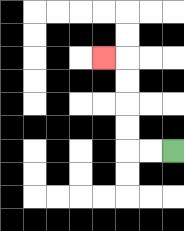{'start': '[7, 6]', 'end': '[4, 2]', 'path_directions': 'L,L,U,U,U,U,L', 'path_coordinates': '[[7, 6], [6, 6], [5, 6], [5, 5], [5, 4], [5, 3], [5, 2], [4, 2]]'}